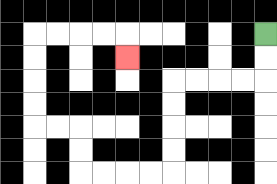{'start': '[11, 1]', 'end': '[5, 2]', 'path_directions': 'D,D,L,L,L,L,D,D,D,D,L,L,L,L,U,U,L,L,U,U,U,U,R,R,R,R,D', 'path_coordinates': '[[11, 1], [11, 2], [11, 3], [10, 3], [9, 3], [8, 3], [7, 3], [7, 4], [7, 5], [7, 6], [7, 7], [6, 7], [5, 7], [4, 7], [3, 7], [3, 6], [3, 5], [2, 5], [1, 5], [1, 4], [1, 3], [1, 2], [1, 1], [2, 1], [3, 1], [4, 1], [5, 1], [5, 2]]'}